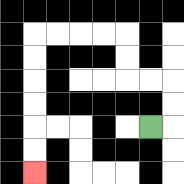{'start': '[6, 5]', 'end': '[1, 7]', 'path_directions': 'R,U,U,L,L,U,U,L,L,L,L,D,D,D,D,D,D', 'path_coordinates': '[[6, 5], [7, 5], [7, 4], [7, 3], [6, 3], [5, 3], [5, 2], [5, 1], [4, 1], [3, 1], [2, 1], [1, 1], [1, 2], [1, 3], [1, 4], [1, 5], [1, 6], [1, 7]]'}